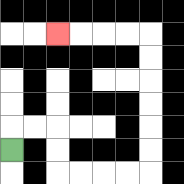{'start': '[0, 6]', 'end': '[2, 1]', 'path_directions': 'U,R,R,D,D,R,R,R,R,U,U,U,U,U,U,L,L,L,L', 'path_coordinates': '[[0, 6], [0, 5], [1, 5], [2, 5], [2, 6], [2, 7], [3, 7], [4, 7], [5, 7], [6, 7], [6, 6], [6, 5], [6, 4], [6, 3], [6, 2], [6, 1], [5, 1], [4, 1], [3, 1], [2, 1]]'}